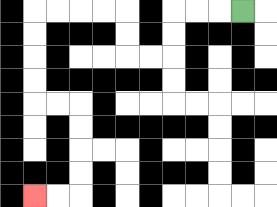{'start': '[10, 0]', 'end': '[1, 8]', 'path_directions': 'L,L,L,D,D,L,L,U,U,L,L,L,L,D,D,D,D,R,R,D,D,D,D,L,L', 'path_coordinates': '[[10, 0], [9, 0], [8, 0], [7, 0], [7, 1], [7, 2], [6, 2], [5, 2], [5, 1], [5, 0], [4, 0], [3, 0], [2, 0], [1, 0], [1, 1], [1, 2], [1, 3], [1, 4], [2, 4], [3, 4], [3, 5], [3, 6], [3, 7], [3, 8], [2, 8], [1, 8]]'}